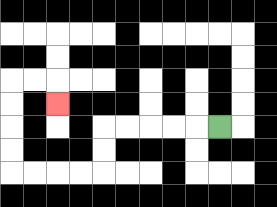{'start': '[9, 5]', 'end': '[2, 4]', 'path_directions': 'L,L,L,L,L,D,D,L,L,L,L,U,U,U,U,R,R,D', 'path_coordinates': '[[9, 5], [8, 5], [7, 5], [6, 5], [5, 5], [4, 5], [4, 6], [4, 7], [3, 7], [2, 7], [1, 7], [0, 7], [0, 6], [0, 5], [0, 4], [0, 3], [1, 3], [2, 3], [2, 4]]'}